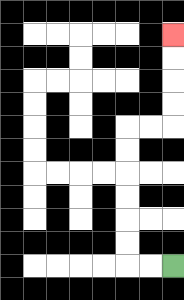{'start': '[7, 11]', 'end': '[7, 1]', 'path_directions': 'L,L,U,U,U,U,U,U,R,R,U,U,U,U', 'path_coordinates': '[[7, 11], [6, 11], [5, 11], [5, 10], [5, 9], [5, 8], [5, 7], [5, 6], [5, 5], [6, 5], [7, 5], [7, 4], [7, 3], [7, 2], [7, 1]]'}